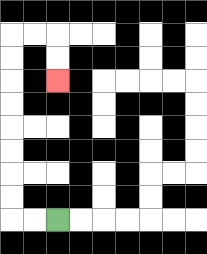{'start': '[2, 9]', 'end': '[2, 3]', 'path_directions': 'L,L,U,U,U,U,U,U,U,U,R,R,D,D', 'path_coordinates': '[[2, 9], [1, 9], [0, 9], [0, 8], [0, 7], [0, 6], [0, 5], [0, 4], [0, 3], [0, 2], [0, 1], [1, 1], [2, 1], [2, 2], [2, 3]]'}